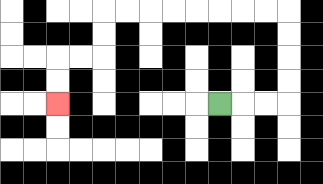{'start': '[9, 4]', 'end': '[2, 4]', 'path_directions': 'R,R,R,U,U,U,U,L,L,L,L,L,L,L,L,D,D,L,L,D,D', 'path_coordinates': '[[9, 4], [10, 4], [11, 4], [12, 4], [12, 3], [12, 2], [12, 1], [12, 0], [11, 0], [10, 0], [9, 0], [8, 0], [7, 0], [6, 0], [5, 0], [4, 0], [4, 1], [4, 2], [3, 2], [2, 2], [2, 3], [2, 4]]'}